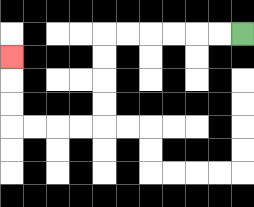{'start': '[10, 1]', 'end': '[0, 2]', 'path_directions': 'L,L,L,L,L,L,D,D,D,D,L,L,L,L,U,U,U', 'path_coordinates': '[[10, 1], [9, 1], [8, 1], [7, 1], [6, 1], [5, 1], [4, 1], [4, 2], [4, 3], [4, 4], [4, 5], [3, 5], [2, 5], [1, 5], [0, 5], [0, 4], [0, 3], [0, 2]]'}